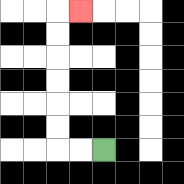{'start': '[4, 6]', 'end': '[3, 0]', 'path_directions': 'L,L,U,U,U,U,U,U,R', 'path_coordinates': '[[4, 6], [3, 6], [2, 6], [2, 5], [2, 4], [2, 3], [2, 2], [2, 1], [2, 0], [3, 0]]'}